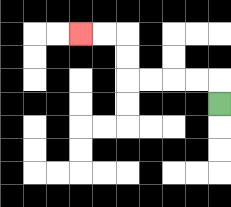{'start': '[9, 4]', 'end': '[3, 1]', 'path_directions': 'U,L,L,L,L,U,U,L,L', 'path_coordinates': '[[9, 4], [9, 3], [8, 3], [7, 3], [6, 3], [5, 3], [5, 2], [5, 1], [4, 1], [3, 1]]'}